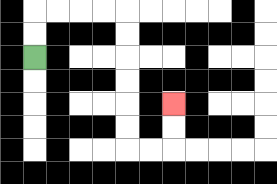{'start': '[1, 2]', 'end': '[7, 4]', 'path_directions': 'U,U,R,R,R,R,D,D,D,D,D,D,R,R,U,U', 'path_coordinates': '[[1, 2], [1, 1], [1, 0], [2, 0], [3, 0], [4, 0], [5, 0], [5, 1], [5, 2], [5, 3], [5, 4], [5, 5], [5, 6], [6, 6], [7, 6], [7, 5], [7, 4]]'}